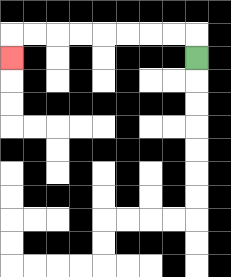{'start': '[8, 2]', 'end': '[0, 2]', 'path_directions': 'U,L,L,L,L,L,L,L,L,D', 'path_coordinates': '[[8, 2], [8, 1], [7, 1], [6, 1], [5, 1], [4, 1], [3, 1], [2, 1], [1, 1], [0, 1], [0, 2]]'}